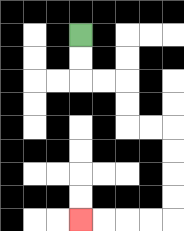{'start': '[3, 1]', 'end': '[3, 9]', 'path_directions': 'D,D,R,R,D,D,R,R,D,D,D,D,L,L,L,L', 'path_coordinates': '[[3, 1], [3, 2], [3, 3], [4, 3], [5, 3], [5, 4], [5, 5], [6, 5], [7, 5], [7, 6], [7, 7], [7, 8], [7, 9], [6, 9], [5, 9], [4, 9], [3, 9]]'}